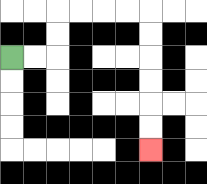{'start': '[0, 2]', 'end': '[6, 6]', 'path_directions': 'R,R,U,U,R,R,R,R,D,D,D,D,D,D', 'path_coordinates': '[[0, 2], [1, 2], [2, 2], [2, 1], [2, 0], [3, 0], [4, 0], [5, 0], [6, 0], [6, 1], [6, 2], [6, 3], [6, 4], [6, 5], [6, 6]]'}